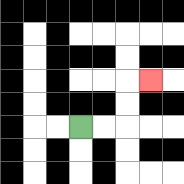{'start': '[3, 5]', 'end': '[6, 3]', 'path_directions': 'R,R,U,U,R', 'path_coordinates': '[[3, 5], [4, 5], [5, 5], [5, 4], [5, 3], [6, 3]]'}